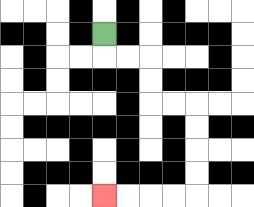{'start': '[4, 1]', 'end': '[4, 8]', 'path_directions': 'D,R,R,D,D,R,R,D,D,D,D,L,L,L,L', 'path_coordinates': '[[4, 1], [4, 2], [5, 2], [6, 2], [6, 3], [6, 4], [7, 4], [8, 4], [8, 5], [8, 6], [8, 7], [8, 8], [7, 8], [6, 8], [5, 8], [4, 8]]'}